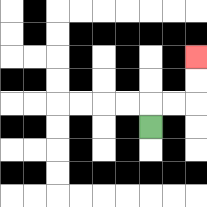{'start': '[6, 5]', 'end': '[8, 2]', 'path_directions': 'U,R,R,U,U', 'path_coordinates': '[[6, 5], [6, 4], [7, 4], [8, 4], [8, 3], [8, 2]]'}